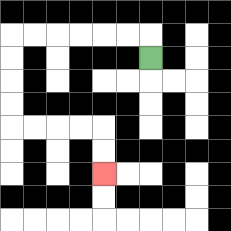{'start': '[6, 2]', 'end': '[4, 7]', 'path_directions': 'U,L,L,L,L,L,L,D,D,D,D,R,R,R,R,D,D', 'path_coordinates': '[[6, 2], [6, 1], [5, 1], [4, 1], [3, 1], [2, 1], [1, 1], [0, 1], [0, 2], [0, 3], [0, 4], [0, 5], [1, 5], [2, 5], [3, 5], [4, 5], [4, 6], [4, 7]]'}